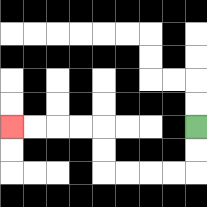{'start': '[8, 5]', 'end': '[0, 5]', 'path_directions': 'D,D,L,L,L,L,U,U,L,L,L,L', 'path_coordinates': '[[8, 5], [8, 6], [8, 7], [7, 7], [6, 7], [5, 7], [4, 7], [4, 6], [4, 5], [3, 5], [2, 5], [1, 5], [0, 5]]'}